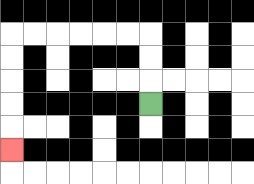{'start': '[6, 4]', 'end': '[0, 6]', 'path_directions': 'U,U,U,L,L,L,L,L,L,D,D,D,D,D', 'path_coordinates': '[[6, 4], [6, 3], [6, 2], [6, 1], [5, 1], [4, 1], [3, 1], [2, 1], [1, 1], [0, 1], [0, 2], [0, 3], [0, 4], [0, 5], [0, 6]]'}